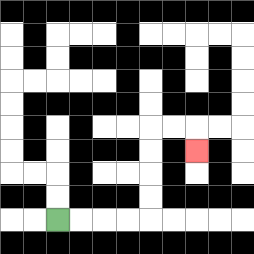{'start': '[2, 9]', 'end': '[8, 6]', 'path_directions': 'R,R,R,R,U,U,U,U,R,R,D', 'path_coordinates': '[[2, 9], [3, 9], [4, 9], [5, 9], [6, 9], [6, 8], [6, 7], [6, 6], [6, 5], [7, 5], [8, 5], [8, 6]]'}